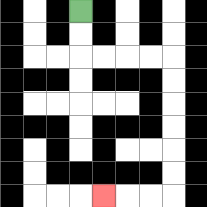{'start': '[3, 0]', 'end': '[4, 8]', 'path_directions': 'D,D,R,R,R,R,D,D,D,D,D,D,L,L,L', 'path_coordinates': '[[3, 0], [3, 1], [3, 2], [4, 2], [5, 2], [6, 2], [7, 2], [7, 3], [7, 4], [7, 5], [7, 6], [7, 7], [7, 8], [6, 8], [5, 8], [4, 8]]'}